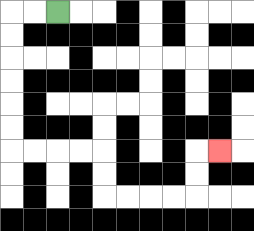{'start': '[2, 0]', 'end': '[9, 6]', 'path_directions': 'L,L,D,D,D,D,D,D,R,R,R,R,D,D,R,R,R,R,U,U,R', 'path_coordinates': '[[2, 0], [1, 0], [0, 0], [0, 1], [0, 2], [0, 3], [0, 4], [0, 5], [0, 6], [1, 6], [2, 6], [3, 6], [4, 6], [4, 7], [4, 8], [5, 8], [6, 8], [7, 8], [8, 8], [8, 7], [8, 6], [9, 6]]'}